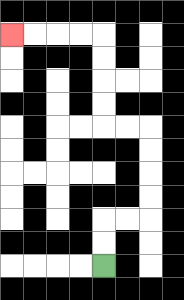{'start': '[4, 11]', 'end': '[0, 1]', 'path_directions': 'U,U,R,R,U,U,U,U,L,L,U,U,U,U,L,L,L,L', 'path_coordinates': '[[4, 11], [4, 10], [4, 9], [5, 9], [6, 9], [6, 8], [6, 7], [6, 6], [6, 5], [5, 5], [4, 5], [4, 4], [4, 3], [4, 2], [4, 1], [3, 1], [2, 1], [1, 1], [0, 1]]'}